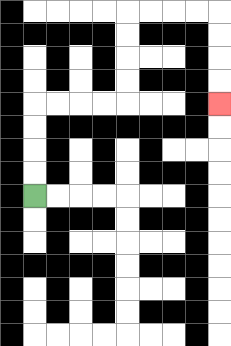{'start': '[1, 8]', 'end': '[9, 4]', 'path_directions': 'U,U,U,U,R,R,R,R,U,U,U,U,R,R,R,R,D,D,D,D', 'path_coordinates': '[[1, 8], [1, 7], [1, 6], [1, 5], [1, 4], [2, 4], [3, 4], [4, 4], [5, 4], [5, 3], [5, 2], [5, 1], [5, 0], [6, 0], [7, 0], [8, 0], [9, 0], [9, 1], [9, 2], [9, 3], [9, 4]]'}